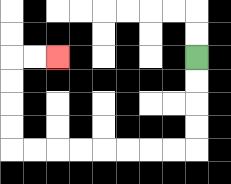{'start': '[8, 2]', 'end': '[2, 2]', 'path_directions': 'D,D,D,D,L,L,L,L,L,L,L,L,U,U,U,U,R,R', 'path_coordinates': '[[8, 2], [8, 3], [8, 4], [8, 5], [8, 6], [7, 6], [6, 6], [5, 6], [4, 6], [3, 6], [2, 6], [1, 6], [0, 6], [0, 5], [0, 4], [0, 3], [0, 2], [1, 2], [2, 2]]'}